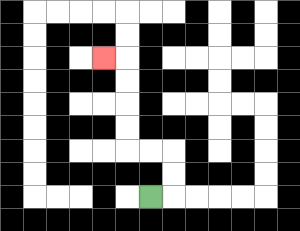{'start': '[6, 8]', 'end': '[4, 2]', 'path_directions': 'R,U,U,L,L,U,U,U,U,L', 'path_coordinates': '[[6, 8], [7, 8], [7, 7], [7, 6], [6, 6], [5, 6], [5, 5], [5, 4], [5, 3], [5, 2], [4, 2]]'}